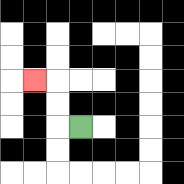{'start': '[3, 5]', 'end': '[1, 3]', 'path_directions': 'L,U,U,L', 'path_coordinates': '[[3, 5], [2, 5], [2, 4], [2, 3], [1, 3]]'}